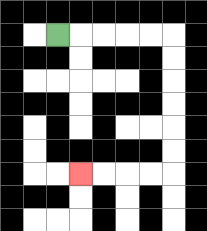{'start': '[2, 1]', 'end': '[3, 7]', 'path_directions': 'R,R,R,R,R,D,D,D,D,D,D,L,L,L,L', 'path_coordinates': '[[2, 1], [3, 1], [4, 1], [5, 1], [6, 1], [7, 1], [7, 2], [7, 3], [7, 4], [7, 5], [7, 6], [7, 7], [6, 7], [5, 7], [4, 7], [3, 7]]'}